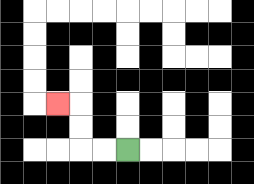{'start': '[5, 6]', 'end': '[2, 4]', 'path_directions': 'L,L,U,U,L', 'path_coordinates': '[[5, 6], [4, 6], [3, 6], [3, 5], [3, 4], [2, 4]]'}